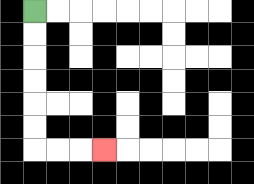{'start': '[1, 0]', 'end': '[4, 6]', 'path_directions': 'D,D,D,D,D,D,R,R,R', 'path_coordinates': '[[1, 0], [1, 1], [1, 2], [1, 3], [1, 4], [1, 5], [1, 6], [2, 6], [3, 6], [4, 6]]'}